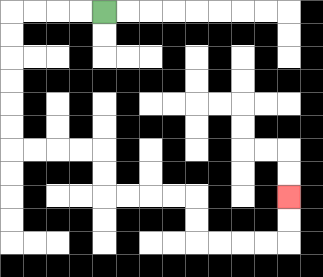{'start': '[4, 0]', 'end': '[12, 8]', 'path_directions': 'L,L,L,L,D,D,D,D,D,D,R,R,R,R,D,D,R,R,R,R,D,D,R,R,R,R,U,U', 'path_coordinates': '[[4, 0], [3, 0], [2, 0], [1, 0], [0, 0], [0, 1], [0, 2], [0, 3], [0, 4], [0, 5], [0, 6], [1, 6], [2, 6], [3, 6], [4, 6], [4, 7], [4, 8], [5, 8], [6, 8], [7, 8], [8, 8], [8, 9], [8, 10], [9, 10], [10, 10], [11, 10], [12, 10], [12, 9], [12, 8]]'}